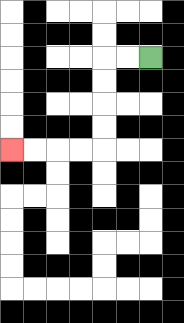{'start': '[6, 2]', 'end': '[0, 6]', 'path_directions': 'L,L,D,D,D,D,L,L,L,L', 'path_coordinates': '[[6, 2], [5, 2], [4, 2], [4, 3], [4, 4], [4, 5], [4, 6], [3, 6], [2, 6], [1, 6], [0, 6]]'}